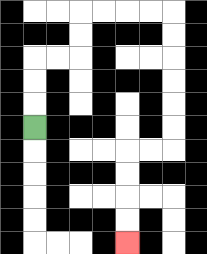{'start': '[1, 5]', 'end': '[5, 10]', 'path_directions': 'U,U,U,R,R,U,U,R,R,R,R,D,D,D,D,D,D,L,L,D,D,D,D', 'path_coordinates': '[[1, 5], [1, 4], [1, 3], [1, 2], [2, 2], [3, 2], [3, 1], [3, 0], [4, 0], [5, 0], [6, 0], [7, 0], [7, 1], [7, 2], [7, 3], [7, 4], [7, 5], [7, 6], [6, 6], [5, 6], [5, 7], [5, 8], [5, 9], [5, 10]]'}